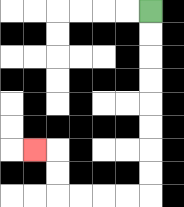{'start': '[6, 0]', 'end': '[1, 6]', 'path_directions': 'D,D,D,D,D,D,D,D,L,L,L,L,U,U,L', 'path_coordinates': '[[6, 0], [6, 1], [6, 2], [6, 3], [6, 4], [6, 5], [6, 6], [6, 7], [6, 8], [5, 8], [4, 8], [3, 8], [2, 8], [2, 7], [2, 6], [1, 6]]'}